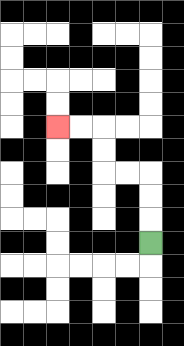{'start': '[6, 10]', 'end': '[2, 5]', 'path_directions': 'U,U,U,L,L,U,U,L,L', 'path_coordinates': '[[6, 10], [6, 9], [6, 8], [6, 7], [5, 7], [4, 7], [4, 6], [4, 5], [3, 5], [2, 5]]'}